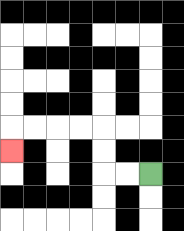{'start': '[6, 7]', 'end': '[0, 6]', 'path_directions': 'L,L,U,U,L,L,L,L,D', 'path_coordinates': '[[6, 7], [5, 7], [4, 7], [4, 6], [4, 5], [3, 5], [2, 5], [1, 5], [0, 5], [0, 6]]'}